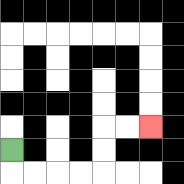{'start': '[0, 6]', 'end': '[6, 5]', 'path_directions': 'D,R,R,R,R,U,U,R,R', 'path_coordinates': '[[0, 6], [0, 7], [1, 7], [2, 7], [3, 7], [4, 7], [4, 6], [4, 5], [5, 5], [6, 5]]'}